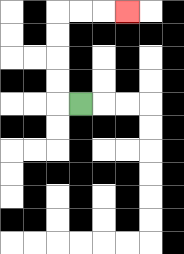{'start': '[3, 4]', 'end': '[5, 0]', 'path_directions': 'L,U,U,U,U,R,R,R', 'path_coordinates': '[[3, 4], [2, 4], [2, 3], [2, 2], [2, 1], [2, 0], [3, 0], [4, 0], [5, 0]]'}